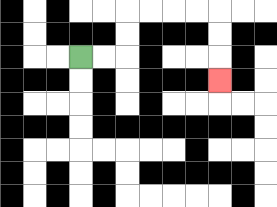{'start': '[3, 2]', 'end': '[9, 3]', 'path_directions': 'R,R,U,U,R,R,R,R,D,D,D', 'path_coordinates': '[[3, 2], [4, 2], [5, 2], [5, 1], [5, 0], [6, 0], [7, 0], [8, 0], [9, 0], [9, 1], [9, 2], [9, 3]]'}